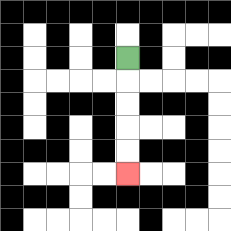{'start': '[5, 2]', 'end': '[5, 7]', 'path_directions': 'D,D,D,D,D', 'path_coordinates': '[[5, 2], [5, 3], [5, 4], [5, 5], [5, 6], [5, 7]]'}